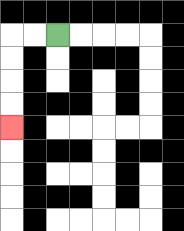{'start': '[2, 1]', 'end': '[0, 5]', 'path_directions': 'L,L,D,D,D,D', 'path_coordinates': '[[2, 1], [1, 1], [0, 1], [0, 2], [0, 3], [0, 4], [0, 5]]'}